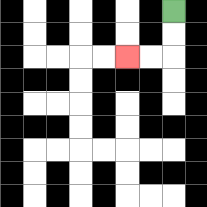{'start': '[7, 0]', 'end': '[5, 2]', 'path_directions': 'D,D,L,L', 'path_coordinates': '[[7, 0], [7, 1], [7, 2], [6, 2], [5, 2]]'}